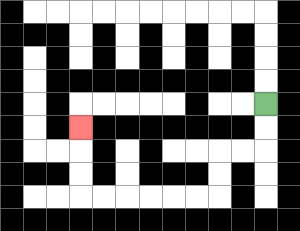{'start': '[11, 4]', 'end': '[3, 5]', 'path_directions': 'D,D,L,L,D,D,L,L,L,L,L,L,U,U,U', 'path_coordinates': '[[11, 4], [11, 5], [11, 6], [10, 6], [9, 6], [9, 7], [9, 8], [8, 8], [7, 8], [6, 8], [5, 8], [4, 8], [3, 8], [3, 7], [3, 6], [3, 5]]'}